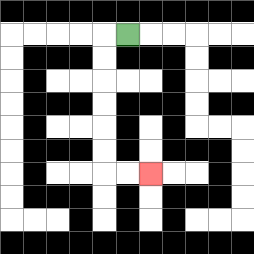{'start': '[5, 1]', 'end': '[6, 7]', 'path_directions': 'L,D,D,D,D,D,D,R,R', 'path_coordinates': '[[5, 1], [4, 1], [4, 2], [4, 3], [4, 4], [4, 5], [4, 6], [4, 7], [5, 7], [6, 7]]'}